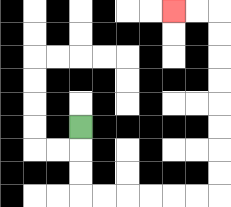{'start': '[3, 5]', 'end': '[7, 0]', 'path_directions': 'D,D,D,R,R,R,R,R,R,U,U,U,U,U,U,U,U,L,L', 'path_coordinates': '[[3, 5], [3, 6], [3, 7], [3, 8], [4, 8], [5, 8], [6, 8], [7, 8], [8, 8], [9, 8], [9, 7], [9, 6], [9, 5], [9, 4], [9, 3], [9, 2], [9, 1], [9, 0], [8, 0], [7, 0]]'}